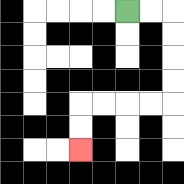{'start': '[5, 0]', 'end': '[3, 6]', 'path_directions': 'R,R,D,D,D,D,L,L,L,L,D,D', 'path_coordinates': '[[5, 0], [6, 0], [7, 0], [7, 1], [7, 2], [7, 3], [7, 4], [6, 4], [5, 4], [4, 4], [3, 4], [3, 5], [3, 6]]'}